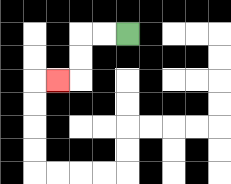{'start': '[5, 1]', 'end': '[2, 3]', 'path_directions': 'L,L,D,D,L', 'path_coordinates': '[[5, 1], [4, 1], [3, 1], [3, 2], [3, 3], [2, 3]]'}